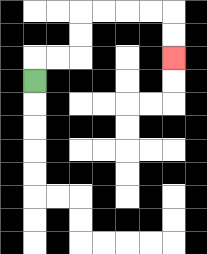{'start': '[1, 3]', 'end': '[7, 2]', 'path_directions': 'U,R,R,U,U,R,R,R,R,D,D', 'path_coordinates': '[[1, 3], [1, 2], [2, 2], [3, 2], [3, 1], [3, 0], [4, 0], [5, 0], [6, 0], [7, 0], [7, 1], [7, 2]]'}